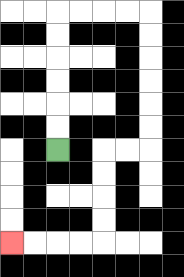{'start': '[2, 6]', 'end': '[0, 10]', 'path_directions': 'U,U,U,U,U,U,R,R,R,R,D,D,D,D,D,D,L,L,D,D,D,D,L,L,L,L', 'path_coordinates': '[[2, 6], [2, 5], [2, 4], [2, 3], [2, 2], [2, 1], [2, 0], [3, 0], [4, 0], [5, 0], [6, 0], [6, 1], [6, 2], [6, 3], [6, 4], [6, 5], [6, 6], [5, 6], [4, 6], [4, 7], [4, 8], [4, 9], [4, 10], [3, 10], [2, 10], [1, 10], [0, 10]]'}